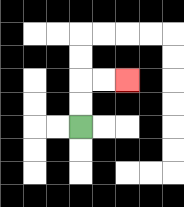{'start': '[3, 5]', 'end': '[5, 3]', 'path_directions': 'U,U,R,R', 'path_coordinates': '[[3, 5], [3, 4], [3, 3], [4, 3], [5, 3]]'}